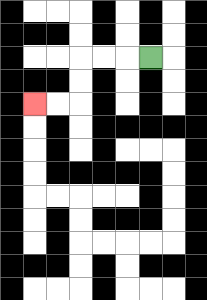{'start': '[6, 2]', 'end': '[1, 4]', 'path_directions': 'L,L,L,D,D,L,L', 'path_coordinates': '[[6, 2], [5, 2], [4, 2], [3, 2], [3, 3], [3, 4], [2, 4], [1, 4]]'}